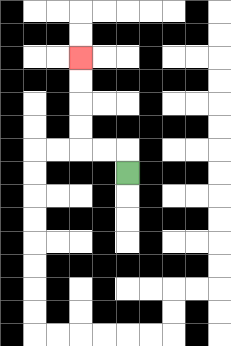{'start': '[5, 7]', 'end': '[3, 2]', 'path_directions': 'U,L,L,U,U,U,U', 'path_coordinates': '[[5, 7], [5, 6], [4, 6], [3, 6], [3, 5], [3, 4], [3, 3], [3, 2]]'}